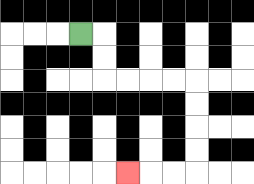{'start': '[3, 1]', 'end': '[5, 7]', 'path_directions': 'R,D,D,R,R,R,R,D,D,D,D,L,L,L', 'path_coordinates': '[[3, 1], [4, 1], [4, 2], [4, 3], [5, 3], [6, 3], [7, 3], [8, 3], [8, 4], [8, 5], [8, 6], [8, 7], [7, 7], [6, 7], [5, 7]]'}